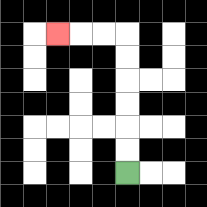{'start': '[5, 7]', 'end': '[2, 1]', 'path_directions': 'U,U,U,U,U,U,L,L,L', 'path_coordinates': '[[5, 7], [5, 6], [5, 5], [5, 4], [5, 3], [5, 2], [5, 1], [4, 1], [3, 1], [2, 1]]'}